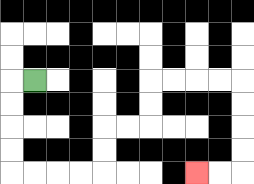{'start': '[1, 3]', 'end': '[8, 7]', 'path_directions': 'L,D,D,D,D,R,R,R,R,U,U,R,R,U,U,R,R,R,R,D,D,D,D,L,L', 'path_coordinates': '[[1, 3], [0, 3], [0, 4], [0, 5], [0, 6], [0, 7], [1, 7], [2, 7], [3, 7], [4, 7], [4, 6], [4, 5], [5, 5], [6, 5], [6, 4], [6, 3], [7, 3], [8, 3], [9, 3], [10, 3], [10, 4], [10, 5], [10, 6], [10, 7], [9, 7], [8, 7]]'}